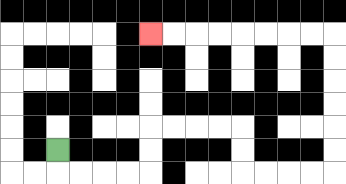{'start': '[2, 6]', 'end': '[6, 1]', 'path_directions': 'D,R,R,R,R,U,U,R,R,R,R,D,D,R,R,R,R,U,U,U,U,U,U,L,L,L,L,L,L,L,L', 'path_coordinates': '[[2, 6], [2, 7], [3, 7], [4, 7], [5, 7], [6, 7], [6, 6], [6, 5], [7, 5], [8, 5], [9, 5], [10, 5], [10, 6], [10, 7], [11, 7], [12, 7], [13, 7], [14, 7], [14, 6], [14, 5], [14, 4], [14, 3], [14, 2], [14, 1], [13, 1], [12, 1], [11, 1], [10, 1], [9, 1], [8, 1], [7, 1], [6, 1]]'}